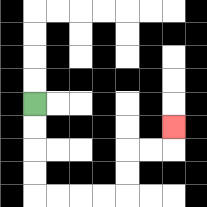{'start': '[1, 4]', 'end': '[7, 5]', 'path_directions': 'D,D,D,D,R,R,R,R,U,U,R,R,U', 'path_coordinates': '[[1, 4], [1, 5], [1, 6], [1, 7], [1, 8], [2, 8], [3, 8], [4, 8], [5, 8], [5, 7], [5, 6], [6, 6], [7, 6], [7, 5]]'}